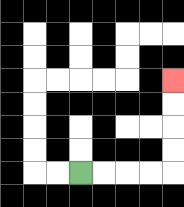{'start': '[3, 7]', 'end': '[7, 3]', 'path_directions': 'R,R,R,R,U,U,U,U', 'path_coordinates': '[[3, 7], [4, 7], [5, 7], [6, 7], [7, 7], [7, 6], [7, 5], [7, 4], [7, 3]]'}